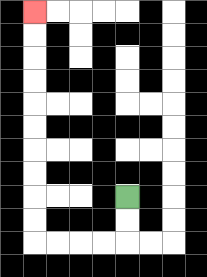{'start': '[5, 8]', 'end': '[1, 0]', 'path_directions': 'D,D,L,L,L,L,U,U,U,U,U,U,U,U,U,U', 'path_coordinates': '[[5, 8], [5, 9], [5, 10], [4, 10], [3, 10], [2, 10], [1, 10], [1, 9], [1, 8], [1, 7], [1, 6], [1, 5], [1, 4], [1, 3], [1, 2], [1, 1], [1, 0]]'}